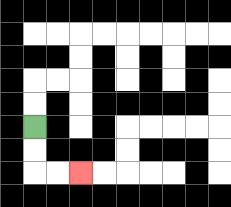{'start': '[1, 5]', 'end': '[3, 7]', 'path_directions': 'D,D,R,R', 'path_coordinates': '[[1, 5], [1, 6], [1, 7], [2, 7], [3, 7]]'}